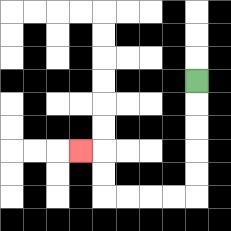{'start': '[8, 3]', 'end': '[3, 6]', 'path_directions': 'D,D,D,D,D,L,L,L,L,U,U,L', 'path_coordinates': '[[8, 3], [8, 4], [8, 5], [8, 6], [8, 7], [8, 8], [7, 8], [6, 8], [5, 8], [4, 8], [4, 7], [4, 6], [3, 6]]'}